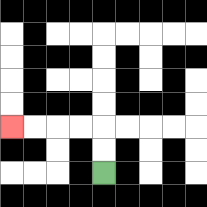{'start': '[4, 7]', 'end': '[0, 5]', 'path_directions': 'U,U,L,L,L,L', 'path_coordinates': '[[4, 7], [4, 6], [4, 5], [3, 5], [2, 5], [1, 5], [0, 5]]'}